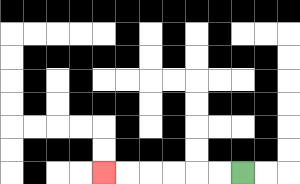{'start': '[10, 7]', 'end': '[4, 7]', 'path_directions': 'L,L,L,L,L,L', 'path_coordinates': '[[10, 7], [9, 7], [8, 7], [7, 7], [6, 7], [5, 7], [4, 7]]'}